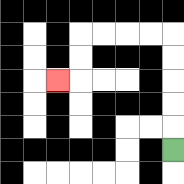{'start': '[7, 6]', 'end': '[2, 3]', 'path_directions': 'U,U,U,U,U,L,L,L,L,D,D,L', 'path_coordinates': '[[7, 6], [7, 5], [7, 4], [7, 3], [7, 2], [7, 1], [6, 1], [5, 1], [4, 1], [3, 1], [3, 2], [3, 3], [2, 3]]'}